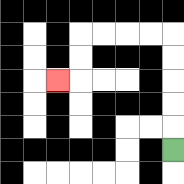{'start': '[7, 6]', 'end': '[2, 3]', 'path_directions': 'U,U,U,U,U,L,L,L,L,D,D,L', 'path_coordinates': '[[7, 6], [7, 5], [7, 4], [7, 3], [7, 2], [7, 1], [6, 1], [5, 1], [4, 1], [3, 1], [3, 2], [3, 3], [2, 3]]'}